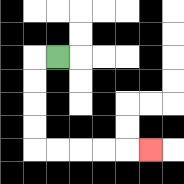{'start': '[2, 2]', 'end': '[6, 6]', 'path_directions': 'L,D,D,D,D,R,R,R,R,R', 'path_coordinates': '[[2, 2], [1, 2], [1, 3], [1, 4], [1, 5], [1, 6], [2, 6], [3, 6], [4, 6], [5, 6], [6, 6]]'}